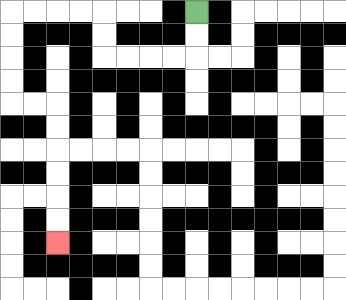{'start': '[8, 0]', 'end': '[2, 10]', 'path_directions': 'D,D,L,L,L,L,U,U,L,L,L,L,D,D,D,D,R,R,D,D,D,D,D,D', 'path_coordinates': '[[8, 0], [8, 1], [8, 2], [7, 2], [6, 2], [5, 2], [4, 2], [4, 1], [4, 0], [3, 0], [2, 0], [1, 0], [0, 0], [0, 1], [0, 2], [0, 3], [0, 4], [1, 4], [2, 4], [2, 5], [2, 6], [2, 7], [2, 8], [2, 9], [2, 10]]'}